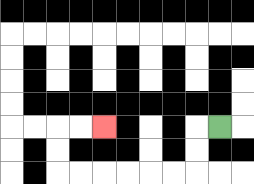{'start': '[9, 5]', 'end': '[4, 5]', 'path_directions': 'L,D,D,L,L,L,L,L,L,U,U,R,R', 'path_coordinates': '[[9, 5], [8, 5], [8, 6], [8, 7], [7, 7], [6, 7], [5, 7], [4, 7], [3, 7], [2, 7], [2, 6], [2, 5], [3, 5], [4, 5]]'}